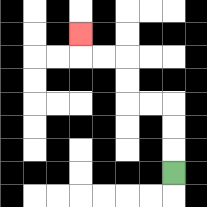{'start': '[7, 7]', 'end': '[3, 1]', 'path_directions': 'U,U,U,L,L,U,U,L,L,U', 'path_coordinates': '[[7, 7], [7, 6], [7, 5], [7, 4], [6, 4], [5, 4], [5, 3], [5, 2], [4, 2], [3, 2], [3, 1]]'}